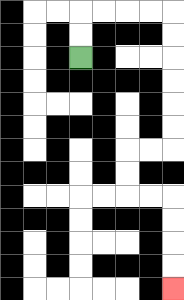{'start': '[3, 2]', 'end': '[7, 12]', 'path_directions': 'U,U,R,R,R,R,D,D,D,D,D,D,L,L,D,D,R,R,D,D,D,D', 'path_coordinates': '[[3, 2], [3, 1], [3, 0], [4, 0], [5, 0], [6, 0], [7, 0], [7, 1], [7, 2], [7, 3], [7, 4], [7, 5], [7, 6], [6, 6], [5, 6], [5, 7], [5, 8], [6, 8], [7, 8], [7, 9], [7, 10], [7, 11], [7, 12]]'}